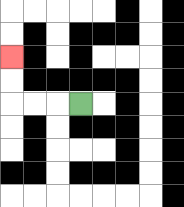{'start': '[3, 4]', 'end': '[0, 2]', 'path_directions': 'L,L,L,U,U', 'path_coordinates': '[[3, 4], [2, 4], [1, 4], [0, 4], [0, 3], [0, 2]]'}